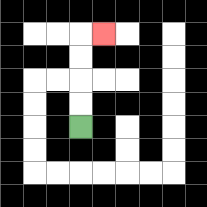{'start': '[3, 5]', 'end': '[4, 1]', 'path_directions': 'U,U,U,U,R', 'path_coordinates': '[[3, 5], [3, 4], [3, 3], [3, 2], [3, 1], [4, 1]]'}